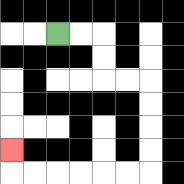{'start': '[2, 1]', 'end': '[0, 6]', 'path_directions': 'R,R,D,D,R,R,D,D,D,D,L,L,L,L,L,L,U', 'path_coordinates': '[[2, 1], [3, 1], [4, 1], [4, 2], [4, 3], [5, 3], [6, 3], [6, 4], [6, 5], [6, 6], [6, 7], [5, 7], [4, 7], [3, 7], [2, 7], [1, 7], [0, 7], [0, 6]]'}